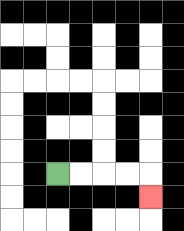{'start': '[2, 7]', 'end': '[6, 8]', 'path_directions': 'R,R,R,R,D', 'path_coordinates': '[[2, 7], [3, 7], [4, 7], [5, 7], [6, 7], [6, 8]]'}